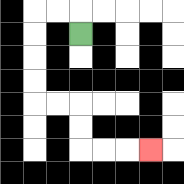{'start': '[3, 1]', 'end': '[6, 6]', 'path_directions': 'U,L,L,D,D,D,D,R,R,D,D,R,R,R', 'path_coordinates': '[[3, 1], [3, 0], [2, 0], [1, 0], [1, 1], [1, 2], [1, 3], [1, 4], [2, 4], [3, 4], [3, 5], [3, 6], [4, 6], [5, 6], [6, 6]]'}